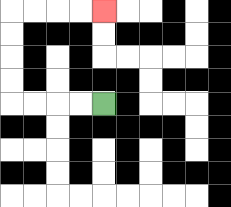{'start': '[4, 4]', 'end': '[4, 0]', 'path_directions': 'L,L,L,L,U,U,U,U,R,R,R,R', 'path_coordinates': '[[4, 4], [3, 4], [2, 4], [1, 4], [0, 4], [0, 3], [0, 2], [0, 1], [0, 0], [1, 0], [2, 0], [3, 0], [4, 0]]'}